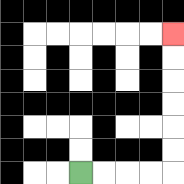{'start': '[3, 7]', 'end': '[7, 1]', 'path_directions': 'R,R,R,R,U,U,U,U,U,U', 'path_coordinates': '[[3, 7], [4, 7], [5, 7], [6, 7], [7, 7], [7, 6], [7, 5], [7, 4], [7, 3], [7, 2], [7, 1]]'}